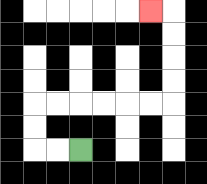{'start': '[3, 6]', 'end': '[6, 0]', 'path_directions': 'L,L,U,U,R,R,R,R,R,R,U,U,U,U,L', 'path_coordinates': '[[3, 6], [2, 6], [1, 6], [1, 5], [1, 4], [2, 4], [3, 4], [4, 4], [5, 4], [6, 4], [7, 4], [7, 3], [7, 2], [7, 1], [7, 0], [6, 0]]'}